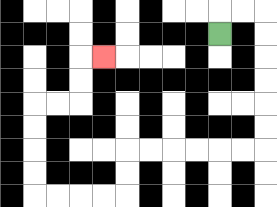{'start': '[9, 1]', 'end': '[4, 2]', 'path_directions': 'U,R,R,D,D,D,D,D,D,L,L,L,L,L,L,D,D,L,L,L,L,U,U,U,U,R,R,U,U,R', 'path_coordinates': '[[9, 1], [9, 0], [10, 0], [11, 0], [11, 1], [11, 2], [11, 3], [11, 4], [11, 5], [11, 6], [10, 6], [9, 6], [8, 6], [7, 6], [6, 6], [5, 6], [5, 7], [5, 8], [4, 8], [3, 8], [2, 8], [1, 8], [1, 7], [1, 6], [1, 5], [1, 4], [2, 4], [3, 4], [3, 3], [3, 2], [4, 2]]'}